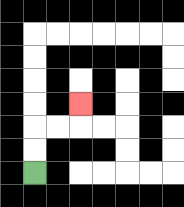{'start': '[1, 7]', 'end': '[3, 4]', 'path_directions': 'U,U,R,R,U', 'path_coordinates': '[[1, 7], [1, 6], [1, 5], [2, 5], [3, 5], [3, 4]]'}